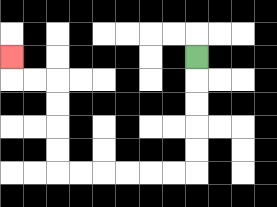{'start': '[8, 2]', 'end': '[0, 2]', 'path_directions': 'D,D,D,D,D,L,L,L,L,L,L,U,U,U,U,L,L,U', 'path_coordinates': '[[8, 2], [8, 3], [8, 4], [8, 5], [8, 6], [8, 7], [7, 7], [6, 7], [5, 7], [4, 7], [3, 7], [2, 7], [2, 6], [2, 5], [2, 4], [2, 3], [1, 3], [0, 3], [0, 2]]'}